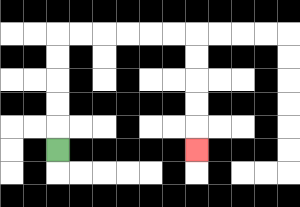{'start': '[2, 6]', 'end': '[8, 6]', 'path_directions': 'U,U,U,U,U,R,R,R,R,R,R,D,D,D,D,D', 'path_coordinates': '[[2, 6], [2, 5], [2, 4], [2, 3], [2, 2], [2, 1], [3, 1], [4, 1], [5, 1], [6, 1], [7, 1], [8, 1], [8, 2], [8, 3], [8, 4], [8, 5], [8, 6]]'}